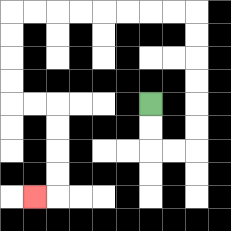{'start': '[6, 4]', 'end': '[1, 8]', 'path_directions': 'D,D,R,R,U,U,U,U,U,U,L,L,L,L,L,L,L,L,D,D,D,D,R,R,D,D,D,D,L', 'path_coordinates': '[[6, 4], [6, 5], [6, 6], [7, 6], [8, 6], [8, 5], [8, 4], [8, 3], [8, 2], [8, 1], [8, 0], [7, 0], [6, 0], [5, 0], [4, 0], [3, 0], [2, 0], [1, 0], [0, 0], [0, 1], [0, 2], [0, 3], [0, 4], [1, 4], [2, 4], [2, 5], [2, 6], [2, 7], [2, 8], [1, 8]]'}